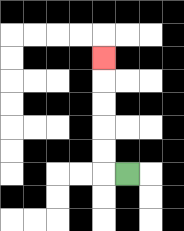{'start': '[5, 7]', 'end': '[4, 2]', 'path_directions': 'L,U,U,U,U,U', 'path_coordinates': '[[5, 7], [4, 7], [4, 6], [4, 5], [4, 4], [4, 3], [4, 2]]'}